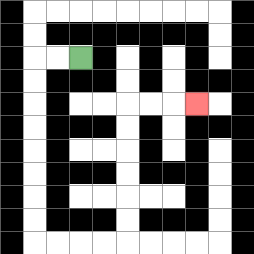{'start': '[3, 2]', 'end': '[8, 4]', 'path_directions': 'L,L,D,D,D,D,D,D,D,D,R,R,R,R,U,U,U,U,U,U,R,R,R', 'path_coordinates': '[[3, 2], [2, 2], [1, 2], [1, 3], [1, 4], [1, 5], [1, 6], [1, 7], [1, 8], [1, 9], [1, 10], [2, 10], [3, 10], [4, 10], [5, 10], [5, 9], [5, 8], [5, 7], [5, 6], [5, 5], [5, 4], [6, 4], [7, 4], [8, 4]]'}